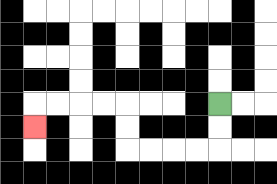{'start': '[9, 4]', 'end': '[1, 5]', 'path_directions': 'D,D,L,L,L,L,U,U,L,L,L,L,D', 'path_coordinates': '[[9, 4], [9, 5], [9, 6], [8, 6], [7, 6], [6, 6], [5, 6], [5, 5], [5, 4], [4, 4], [3, 4], [2, 4], [1, 4], [1, 5]]'}